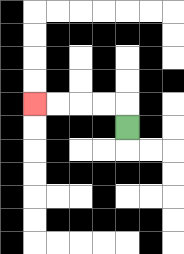{'start': '[5, 5]', 'end': '[1, 4]', 'path_directions': 'U,L,L,L,L', 'path_coordinates': '[[5, 5], [5, 4], [4, 4], [3, 4], [2, 4], [1, 4]]'}